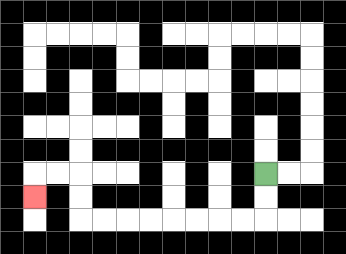{'start': '[11, 7]', 'end': '[1, 8]', 'path_directions': 'D,D,L,L,L,L,L,L,L,L,U,U,L,L,D', 'path_coordinates': '[[11, 7], [11, 8], [11, 9], [10, 9], [9, 9], [8, 9], [7, 9], [6, 9], [5, 9], [4, 9], [3, 9], [3, 8], [3, 7], [2, 7], [1, 7], [1, 8]]'}